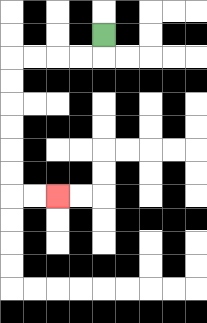{'start': '[4, 1]', 'end': '[2, 8]', 'path_directions': 'D,L,L,L,L,D,D,D,D,D,D,R,R', 'path_coordinates': '[[4, 1], [4, 2], [3, 2], [2, 2], [1, 2], [0, 2], [0, 3], [0, 4], [0, 5], [0, 6], [0, 7], [0, 8], [1, 8], [2, 8]]'}